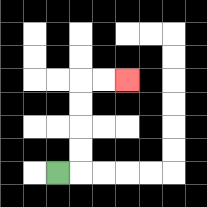{'start': '[2, 7]', 'end': '[5, 3]', 'path_directions': 'R,U,U,U,U,R,R', 'path_coordinates': '[[2, 7], [3, 7], [3, 6], [3, 5], [3, 4], [3, 3], [4, 3], [5, 3]]'}